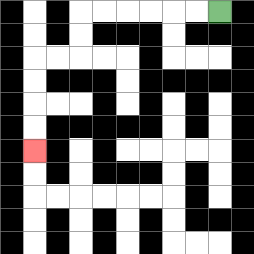{'start': '[9, 0]', 'end': '[1, 6]', 'path_directions': 'L,L,L,L,L,L,D,D,L,L,D,D,D,D', 'path_coordinates': '[[9, 0], [8, 0], [7, 0], [6, 0], [5, 0], [4, 0], [3, 0], [3, 1], [3, 2], [2, 2], [1, 2], [1, 3], [1, 4], [1, 5], [1, 6]]'}